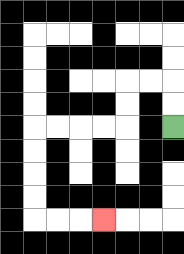{'start': '[7, 5]', 'end': '[4, 9]', 'path_directions': 'U,U,L,L,D,D,L,L,L,L,D,D,D,D,R,R,R', 'path_coordinates': '[[7, 5], [7, 4], [7, 3], [6, 3], [5, 3], [5, 4], [5, 5], [4, 5], [3, 5], [2, 5], [1, 5], [1, 6], [1, 7], [1, 8], [1, 9], [2, 9], [3, 9], [4, 9]]'}